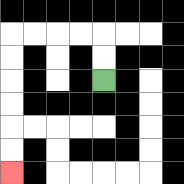{'start': '[4, 3]', 'end': '[0, 7]', 'path_directions': 'U,U,L,L,L,L,D,D,D,D,D,D', 'path_coordinates': '[[4, 3], [4, 2], [4, 1], [3, 1], [2, 1], [1, 1], [0, 1], [0, 2], [0, 3], [0, 4], [0, 5], [0, 6], [0, 7]]'}